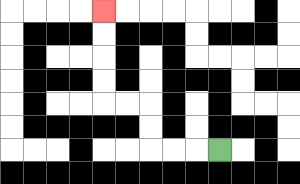{'start': '[9, 6]', 'end': '[4, 0]', 'path_directions': 'L,L,L,U,U,L,L,U,U,U,U', 'path_coordinates': '[[9, 6], [8, 6], [7, 6], [6, 6], [6, 5], [6, 4], [5, 4], [4, 4], [4, 3], [4, 2], [4, 1], [4, 0]]'}